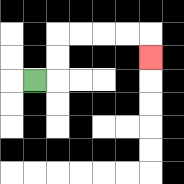{'start': '[1, 3]', 'end': '[6, 2]', 'path_directions': 'R,U,U,R,R,R,R,D', 'path_coordinates': '[[1, 3], [2, 3], [2, 2], [2, 1], [3, 1], [4, 1], [5, 1], [6, 1], [6, 2]]'}